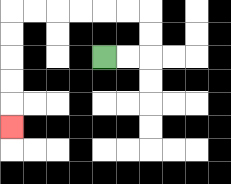{'start': '[4, 2]', 'end': '[0, 5]', 'path_directions': 'R,R,U,U,L,L,L,L,L,L,D,D,D,D,D', 'path_coordinates': '[[4, 2], [5, 2], [6, 2], [6, 1], [6, 0], [5, 0], [4, 0], [3, 0], [2, 0], [1, 0], [0, 0], [0, 1], [0, 2], [0, 3], [0, 4], [0, 5]]'}